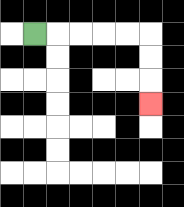{'start': '[1, 1]', 'end': '[6, 4]', 'path_directions': 'R,R,R,R,R,D,D,D', 'path_coordinates': '[[1, 1], [2, 1], [3, 1], [4, 1], [5, 1], [6, 1], [6, 2], [6, 3], [6, 4]]'}